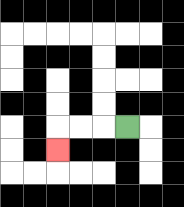{'start': '[5, 5]', 'end': '[2, 6]', 'path_directions': 'L,L,L,D', 'path_coordinates': '[[5, 5], [4, 5], [3, 5], [2, 5], [2, 6]]'}